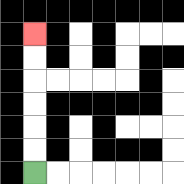{'start': '[1, 7]', 'end': '[1, 1]', 'path_directions': 'U,U,U,U,U,U', 'path_coordinates': '[[1, 7], [1, 6], [1, 5], [1, 4], [1, 3], [1, 2], [1, 1]]'}